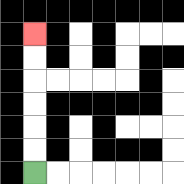{'start': '[1, 7]', 'end': '[1, 1]', 'path_directions': 'U,U,U,U,U,U', 'path_coordinates': '[[1, 7], [1, 6], [1, 5], [1, 4], [1, 3], [1, 2], [1, 1]]'}